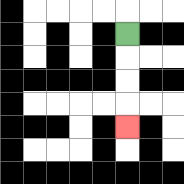{'start': '[5, 1]', 'end': '[5, 5]', 'path_directions': 'D,D,D,D', 'path_coordinates': '[[5, 1], [5, 2], [5, 3], [5, 4], [5, 5]]'}